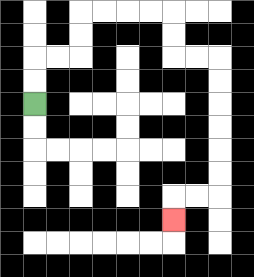{'start': '[1, 4]', 'end': '[7, 9]', 'path_directions': 'U,U,R,R,U,U,R,R,R,R,D,D,R,R,D,D,D,D,D,D,L,L,D', 'path_coordinates': '[[1, 4], [1, 3], [1, 2], [2, 2], [3, 2], [3, 1], [3, 0], [4, 0], [5, 0], [6, 0], [7, 0], [7, 1], [7, 2], [8, 2], [9, 2], [9, 3], [9, 4], [9, 5], [9, 6], [9, 7], [9, 8], [8, 8], [7, 8], [7, 9]]'}